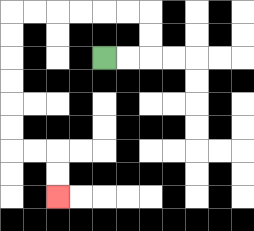{'start': '[4, 2]', 'end': '[2, 8]', 'path_directions': 'R,R,U,U,L,L,L,L,L,L,D,D,D,D,D,D,R,R,D,D', 'path_coordinates': '[[4, 2], [5, 2], [6, 2], [6, 1], [6, 0], [5, 0], [4, 0], [3, 0], [2, 0], [1, 0], [0, 0], [0, 1], [0, 2], [0, 3], [0, 4], [0, 5], [0, 6], [1, 6], [2, 6], [2, 7], [2, 8]]'}